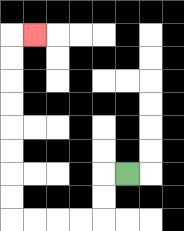{'start': '[5, 7]', 'end': '[1, 1]', 'path_directions': 'L,D,D,L,L,L,L,U,U,U,U,U,U,U,U,R', 'path_coordinates': '[[5, 7], [4, 7], [4, 8], [4, 9], [3, 9], [2, 9], [1, 9], [0, 9], [0, 8], [0, 7], [0, 6], [0, 5], [0, 4], [0, 3], [0, 2], [0, 1], [1, 1]]'}